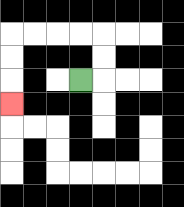{'start': '[3, 3]', 'end': '[0, 4]', 'path_directions': 'R,U,U,L,L,L,L,D,D,D', 'path_coordinates': '[[3, 3], [4, 3], [4, 2], [4, 1], [3, 1], [2, 1], [1, 1], [0, 1], [0, 2], [0, 3], [0, 4]]'}